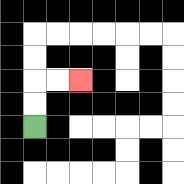{'start': '[1, 5]', 'end': '[3, 3]', 'path_directions': 'U,U,R,R', 'path_coordinates': '[[1, 5], [1, 4], [1, 3], [2, 3], [3, 3]]'}